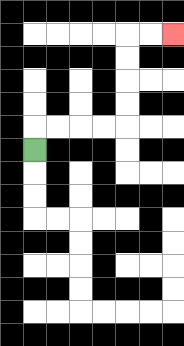{'start': '[1, 6]', 'end': '[7, 1]', 'path_directions': 'U,R,R,R,R,U,U,U,U,R,R', 'path_coordinates': '[[1, 6], [1, 5], [2, 5], [3, 5], [4, 5], [5, 5], [5, 4], [5, 3], [5, 2], [5, 1], [6, 1], [7, 1]]'}